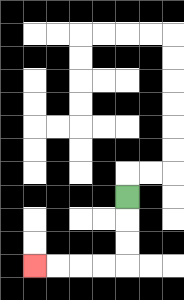{'start': '[5, 8]', 'end': '[1, 11]', 'path_directions': 'D,D,D,L,L,L,L', 'path_coordinates': '[[5, 8], [5, 9], [5, 10], [5, 11], [4, 11], [3, 11], [2, 11], [1, 11]]'}